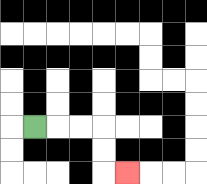{'start': '[1, 5]', 'end': '[5, 7]', 'path_directions': 'R,R,R,D,D,R', 'path_coordinates': '[[1, 5], [2, 5], [3, 5], [4, 5], [4, 6], [4, 7], [5, 7]]'}